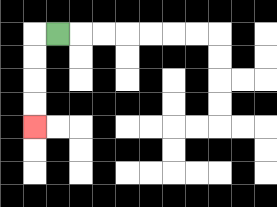{'start': '[2, 1]', 'end': '[1, 5]', 'path_directions': 'L,D,D,D,D', 'path_coordinates': '[[2, 1], [1, 1], [1, 2], [1, 3], [1, 4], [1, 5]]'}